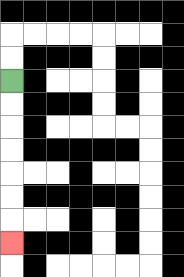{'start': '[0, 3]', 'end': '[0, 10]', 'path_directions': 'D,D,D,D,D,D,D', 'path_coordinates': '[[0, 3], [0, 4], [0, 5], [0, 6], [0, 7], [0, 8], [0, 9], [0, 10]]'}